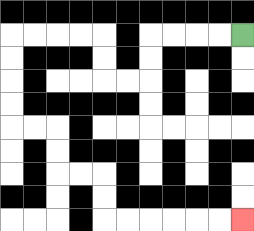{'start': '[10, 1]', 'end': '[10, 9]', 'path_directions': 'L,L,L,L,D,D,L,L,U,U,L,L,L,L,D,D,D,D,R,R,D,D,R,R,D,D,R,R,R,R,R,R', 'path_coordinates': '[[10, 1], [9, 1], [8, 1], [7, 1], [6, 1], [6, 2], [6, 3], [5, 3], [4, 3], [4, 2], [4, 1], [3, 1], [2, 1], [1, 1], [0, 1], [0, 2], [0, 3], [0, 4], [0, 5], [1, 5], [2, 5], [2, 6], [2, 7], [3, 7], [4, 7], [4, 8], [4, 9], [5, 9], [6, 9], [7, 9], [8, 9], [9, 9], [10, 9]]'}